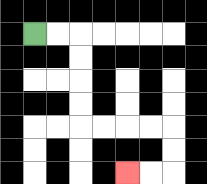{'start': '[1, 1]', 'end': '[5, 7]', 'path_directions': 'R,R,D,D,D,D,R,R,R,R,D,D,L,L', 'path_coordinates': '[[1, 1], [2, 1], [3, 1], [3, 2], [3, 3], [3, 4], [3, 5], [4, 5], [5, 5], [6, 5], [7, 5], [7, 6], [7, 7], [6, 7], [5, 7]]'}